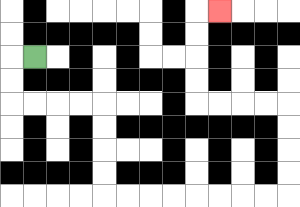{'start': '[1, 2]', 'end': '[9, 0]', 'path_directions': 'L,D,D,R,R,R,R,D,D,D,D,R,R,R,R,R,R,R,R,U,U,U,U,L,L,L,L,U,U,U,U,R', 'path_coordinates': '[[1, 2], [0, 2], [0, 3], [0, 4], [1, 4], [2, 4], [3, 4], [4, 4], [4, 5], [4, 6], [4, 7], [4, 8], [5, 8], [6, 8], [7, 8], [8, 8], [9, 8], [10, 8], [11, 8], [12, 8], [12, 7], [12, 6], [12, 5], [12, 4], [11, 4], [10, 4], [9, 4], [8, 4], [8, 3], [8, 2], [8, 1], [8, 0], [9, 0]]'}